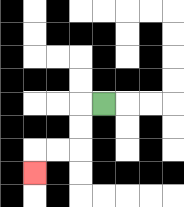{'start': '[4, 4]', 'end': '[1, 7]', 'path_directions': 'L,D,D,L,L,D', 'path_coordinates': '[[4, 4], [3, 4], [3, 5], [3, 6], [2, 6], [1, 6], [1, 7]]'}